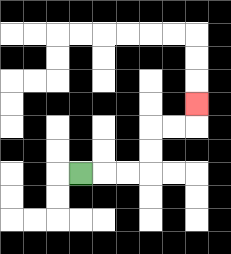{'start': '[3, 7]', 'end': '[8, 4]', 'path_directions': 'R,R,R,U,U,R,R,U', 'path_coordinates': '[[3, 7], [4, 7], [5, 7], [6, 7], [6, 6], [6, 5], [7, 5], [8, 5], [8, 4]]'}